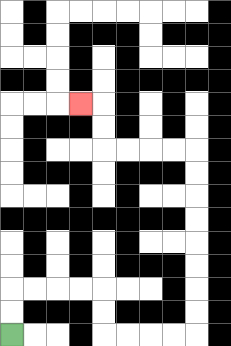{'start': '[0, 14]', 'end': '[3, 4]', 'path_directions': 'U,U,R,R,R,R,D,D,R,R,R,R,U,U,U,U,U,U,U,U,L,L,L,L,U,U,L', 'path_coordinates': '[[0, 14], [0, 13], [0, 12], [1, 12], [2, 12], [3, 12], [4, 12], [4, 13], [4, 14], [5, 14], [6, 14], [7, 14], [8, 14], [8, 13], [8, 12], [8, 11], [8, 10], [8, 9], [8, 8], [8, 7], [8, 6], [7, 6], [6, 6], [5, 6], [4, 6], [4, 5], [4, 4], [3, 4]]'}